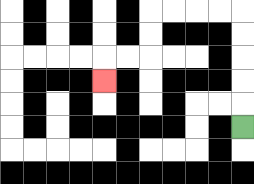{'start': '[10, 5]', 'end': '[4, 3]', 'path_directions': 'U,U,U,U,U,L,L,L,L,D,D,L,L,D', 'path_coordinates': '[[10, 5], [10, 4], [10, 3], [10, 2], [10, 1], [10, 0], [9, 0], [8, 0], [7, 0], [6, 0], [6, 1], [6, 2], [5, 2], [4, 2], [4, 3]]'}